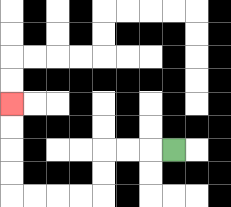{'start': '[7, 6]', 'end': '[0, 4]', 'path_directions': 'L,L,L,D,D,L,L,L,L,U,U,U,U', 'path_coordinates': '[[7, 6], [6, 6], [5, 6], [4, 6], [4, 7], [4, 8], [3, 8], [2, 8], [1, 8], [0, 8], [0, 7], [0, 6], [0, 5], [0, 4]]'}